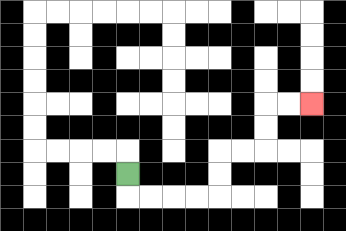{'start': '[5, 7]', 'end': '[13, 4]', 'path_directions': 'D,R,R,R,R,U,U,R,R,U,U,R,R', 'path_coordinates': '[[5, 7], [5, 8], [6, 8], [7, 8], [8, 8], [9, 8], [9, 7], [9, 6], [10, 6], [11, 6], [11, 5], [11, 4], [12, 4], [13, 4]]'}